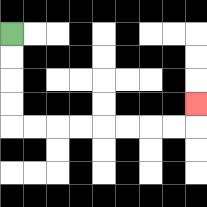{'start': '[0, 1]', 'end': '[8, 4]', 'path_directions': 'D,D,D,D,R,R,R,R,R,R,R,R,U', 'path_coordinates': '[[0, 1], [0, 2], [0, 3], [0, 4], [0, 5], [1, 5], [2, 5], [3, 5], [4, 5], [5, 5], [6, 5], [7, 5], [8, 5], [8, 4]]'}